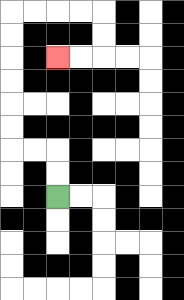{'start': '[2, 8]', 'end': '[2, 2]', 'path_directions': 'U,U,L,L,U,U,U,U,U,U,R,R,R,R,D,D,L,L', 'path_coordinates': '[[2, 8], [2, 7], [2, 6], [1, 6], [0, 6], [0, 5], [0, 4], [0, 3], [0, 2], [0, 1], [0, 0], [1, 0], [2, 0], [3, 0], [4, 0], [4, 1], [4, 2], [3, 2], [2, 2]]'}